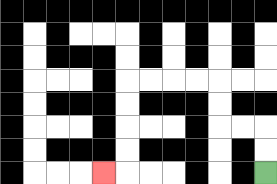{'start': '[11, 7]', 'end': '[4, 7]', 'path_directions': 'U,U,L,L,U,U,L,L,L,L,D,D,D,D,L', 'path_coordinates': '[[11, 7], [11, 6], [11, 5], [10, 5], [9, 5], [9, 4], [9, 3], [8, 3], [7, 3], [6, 3], [5, 3], [5, 4], [5, 5], [5, 6], [5, 7], [4, 7]]'}